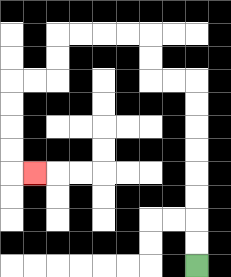{'start': '[8, 11]', 'end': '[1, 7]', 'path_directions': 'U,U,U,U,U,U,U,U,L,L,U,U,L,L,L,L,D,D,L,L,D,D,D,D,R', 'path_coordinates': '[[8, 11], [8, 10], [8, 9], [8, 8], [8, 7], [8, 6], [8, 5], [8, 4], [8, 3], [7, 3], [6, 3], [6, 2], [6, 1], [5, 1], [4, 1], [3, 1], [2, 1], [2, 2], [2, 3], [1, 3], [0, 3], [0, 4], [0, 5], [0, 6], [0, 7], [1, 7]]'}